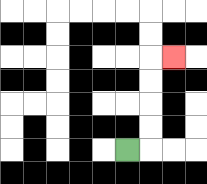{'start': '[5, 6]', 'end': '[7, 2]', 'path_directions': 'R,U,U,U,U,R', 'path_coordinates': '[[5, 6], [6, 6], [6, 5], [6, 4], [6, 3], [6, 2], [7, 2]]'}